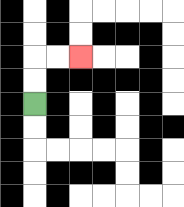{'start': '[1, 4]', 'end': '[3, 2]', 'path_directions': 'U,U,R,R', 'path_coordinates': '[[1, 4], [1, 3], [1, 2], [2, 2], [3, 2]]'}